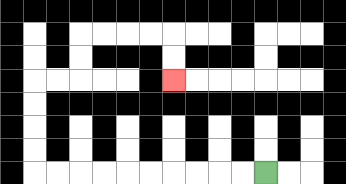{'start': '[11, 7]', 'end': '[7, 3]', 'path_directions': 'L,L,L,L,L,L,L,L,L,L,U,U,U,U,R,R,U,U,R,R,R,R,D,D', 'path_coordinates': '[[11, 7], [10, 7], [9, 7], [8, 7], [7, 7], [6, 7], [5, 7], [4, 7], [3, 7], [2, 7], [1, 7], [1, 6], [1, 5], [1, 4], [1, 3], [2, 3], [3, 3], [3, 2], [3, 1], [4, 1], [5, 1], [6, 1], [7, 1], [7, 2], [7, 3]]'}